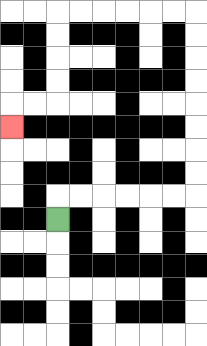{'start': '[2, 9]', 'end': '[0, 5]', 'path_directions': 'U,R,R,R,R,R,R,U,U,U,U,U,U,U,U,L,L,L,L,L,L,D,D,D,D,L,L,D', 'path_coordinates': '[[2, 9], [2, 8], [3, 8], [4, 8], [5, 8], [6, 8], [7, 8], [8, 8], [8, 7], [8, 6], [8, 5], [8, 4], [8, 3], [8, 2], [8, 1], [8, 0], [7, 0], [6, 0], [5, 0], [4, 0], [3, 0], [2, 0], [2, 1], [2, 2], [2, 3], [2, 4], [1, 4], [0, 4], [0, 5]]'}